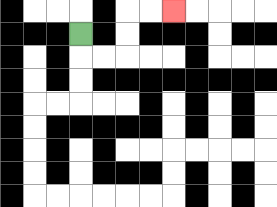{'start': '[3, 1]', 'end': '[7, 0]', 'path_directions': 'D,R,R,U,U,R,R', 'path_coordinates': '[[3, 1], [3, 2], [4, 2], [5, 2], [5, 1], [5, 0], [6, 0], [7, 0]]'}